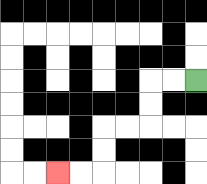{'start': '[8, 3]', 'end': '[2, 7]', 'path_directions': 'L,L,D,D,L,L,D,D,L,L', 'path_coordinates': '[[8, 3], [7, 3], [6, 3], [6, 4], [6, 5], [5, 5], [4, 5], [4, 6], [4, 7], [3, 7], [2, 7]]'}